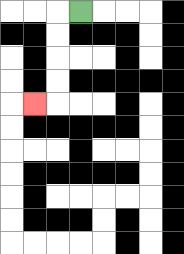{'start': '[3, 0]', 'end': '[1, 4]', 'path_directions': 'L,D,D,D,D,L', 'path_coordinates': '[[3, 0], [2, 0], [2, 1], [2, 2], [2, 3], [2, 4], [1, 4]]'}